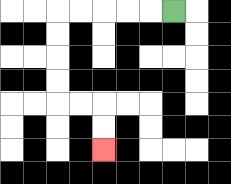{'start': '[7, 0]', 'end': '[4, 6]', 'path_directions': 'L,L,L,L,L,D,D,D,D,R,R,D,D', 'path_coordinates': '[[7, 0], [6, 0], [5, 0], [4, 0], [3, 0], [2, 0], [2, 1], [2, 2], [2, 3], [2, 4], [3, 4], [4, 4], [4, 5], [4, 6]]'}